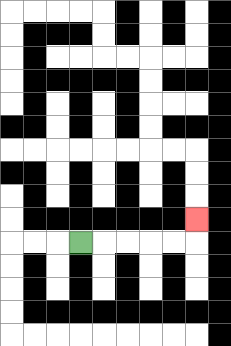{'start': '[3, 10]', 'end': '[8, 9]', 'path_directions': 'R,R,R,R,R,U', 'path_coordinates': '[[3, 10], [4, 10], [5, 10], [6, 10], [7, 10], [8, 10], [8, 9]]'}